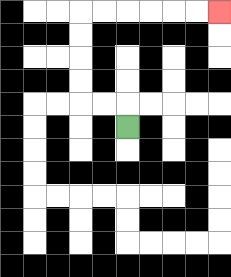{'start': '[5, 5]', 'end': '[9, 0]', 'path_directions': 'U,L,L,U,U,U,U,R,R,R,R,R,R', 'path_coordinates': '[[5, 5], [5, 4], [4, 4], [3, 4], [3, 3], [3, 2], [3, 1], [3, 0], [4, 0], [5, 0], [6, 0], [7, 0], [8, 0], [9, 0]]'}